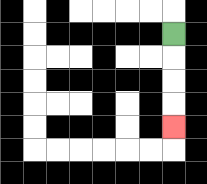{'start': '[7, 1]', 'end': '[7, 5]', 'path_directions': 'D,D,D,D', 'path_coordinates': '[[7, 1], [7, 2], [7, 3], [7, 4], [7, 5]]'}